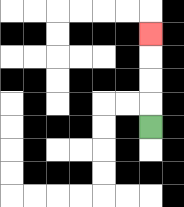{'start': '[6, 5]', 'end': '[6, 1]', 'path_directions': 'U,U,U,U', 'path_coordinates': '[[6, 5], [6, 4], [6, 3], [6, 2], [6, 1]]'}